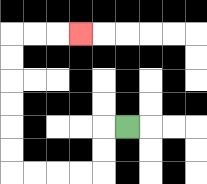{'start': '[5, 5]', 'end': '[3, 1]', 'path_directions': 'L,D,D,L,L,L,L,U,U,U,U,U,U,R,R,R', 'path_coordinates': '[[5, 5], [4, 5], [4, 6], [4, 7], [3, 7], [2, 7], [1, 7], [0, 7], [0, 6], [0, 5], [0, 4], [0, 3], [0, 2], [0, 1], [1, 1], [2, 1], [3, 1]]'}